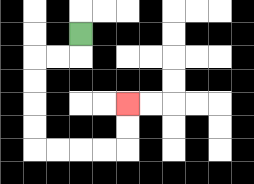{'start': '[3, 1]', 'end': '[5, 4]', 'path_directions': 'D,L,L,D,D,D,D,R,R,R,R,U,U', 'path_coordinates': '[[3, 1], [3, 2], [2, 2], [1, 2], [1, 3], [1, 4], [1, 5], [1, 6], [2, 6], [3, 6], [4, 6], [5, 6], [5, 5], [5, 4]]'}